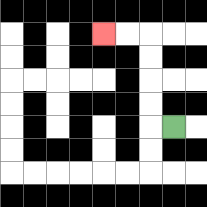{'start': '[7, 5]', 'end': '[4, 1]', 'path_directions': 'L,U,U,U,U,L,L', 'path_coordinates': '[[7, 5], [6, 5], [6, 4], [6, 3], [6, 2], [6, 1], [5, 1], [4, 1]]'}